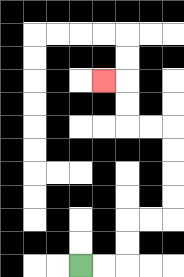{'start': '[3, 11]', 'end': '[4, 3]', 'path_directions': 'R,R,U,U,R,R,U,U,U,U,L,L,U,U,L', 'path_coordinates': '[[3, 11], [4, 11], [5, 11], [5, 10], [5, 9], [6, 9], [7, 9], [7, 8], [7, 7], [7, 6], [7, 5], [6, 5], [5, 5], [5, 4], [5, 3], [4, 3]]'}